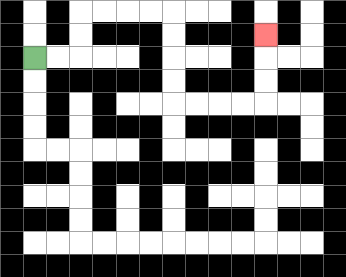{'start': '[1, 2]', 'end': '[11, 1]', 'path_directions': 'R,R,U,U,R,R,R,R,D,D,D,D,R,R,R,R,U,U,U', 'path_coordinates': '[[1, 2], [2, 2], [3, 2], [3, 1], [3, 0], [4, 0], [5, 0], [6, 0], [7, 0], [7, 1], [7, 2], [7, 3], [7, 4], [8, 4], [9, 4], [10, 4], [11, 4], [11, 3], [11, 2], [11, 1]]'}